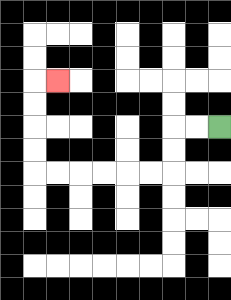{'start': '[9, 5]', 'end': '[2, 3]', 'path_directions': 'L,L,D,D,L,L,L,L,L,L,U,U,U,U,R', 'path_coordinates': '[[9, 5], [8, 5], [7, 5], [7, 6], [7, 7], [6, 7], [5, 7], [4, 7], [3, 7], [2, 7], [1, 7], [1, 6], [1, 5], [1, 4], [1, 3], [2, 3]]'}